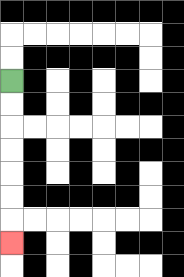{'start': '[0, 3]', 'end': '[0, 10]', 'path_directions': 'D,D,D,D,D,D,D', 'path_coordinates': '[[0, 3], [0, 4], [0, 5], [0, 6], [0, 7], [0, 8], [0, 9], [0, 10]]'}